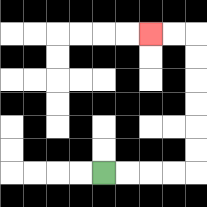{'start': '[4, 7]', 'end': '[6, 1]', 'path_directions': 'R,R,R,R,U,U,U,U,U,U,L,L', 'path_coordinates': '[[4, 7], [5, 7], [6, 7], [7, 7], [8, 7], [8, 6], [8, 5], [8, 4], [8, 3], [8, 2], [8, 1], [7, 1], [6, 1]]'}